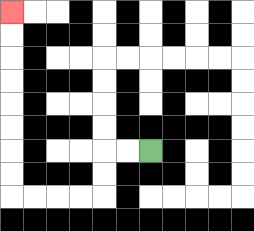{'start': '[6, 6]', 'end': '[0, 0]', 'path_directions': 'L,L,D,D,L,L,L,L,U,U,U,U,U,U,U,U', 'path_coordinates': '[[6, 6], [5, 6], [4, 6], [4, 7], [4, 8], [3, 8], [2, 8], [1, 8], [0, 8], [0, 7], [0, 6], [0, 5], [0, 4], [0, 3], [0, 2], [0, 1], [0, 0]]'}